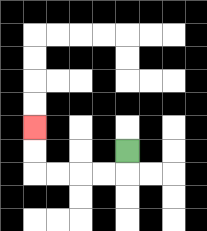{'start': '[5, 6]', 'end': '[1, 5]', 'path_directions': 'D,L,L,L,L,U,U', 'path_coordinates': '[[5, 6], [5, 7], [4, 7], [3, 7], [2, 7], [1, 7], [1, 6], [1, 5]]'}